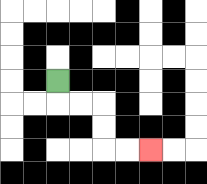{'start': '[2, 3]', 'end': '[6, 6]', 'path_directions': 'D,R,R,D,D,R,R', 'path_coordinates': '[[2, 3], [2, 4], [3, 4], [4, 4], [4, 5], [4, 6], [5, 6], [6, 6]]'}